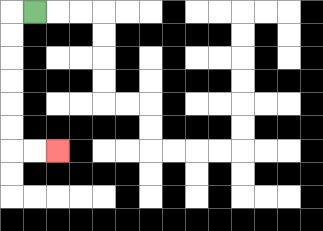{'start': '[1, 0]', 'end': '[2, 6]', 'path_directions': 'L,D,D,D,D,D,D,R,R', 'path_coordinates': '[[1, 0], [0, 0], [0, 1], [0, 2], [0, 3], [0, 4], [0, 5], [0, 6], [1, 6], [2, 6]]'}